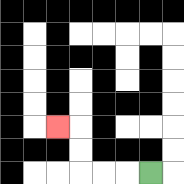{'start': '[6, 7]', 'end': '[2, 5]', 'path_directions': 'L,L,L,U,U,L', 'path_coordinates': '[[6, 7], [5, 7], [4, 7], [3, 7], [3, 6], [3, 5], [2, 5]]'}